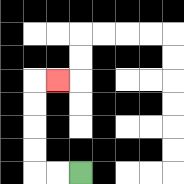{'start': '[3, 7]', 'end': '[2, 3]', 'path_directions': 'L,L,U,U,U,U,R', 'path_coordinates': '[[3, 7], [2, 7], [1, 7], [1, 6], [1, 5], [1, 4], [1, 3], [2, 3]]'}